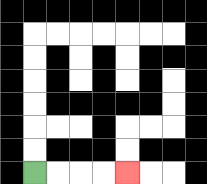{'start': '[1, 7]', 'end': '[5, 7]', 'path_directions': 'R,R,R,R', 'path_coordinates': '[[1, 7], [2, 7], [3, 7], [4, 7], [5, 7]]'}